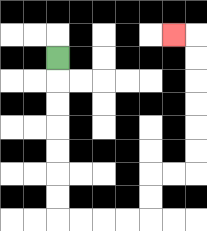{'start': '[2, 2]', 'end': '[7, 1]', 'path_directions': 'D,D,D,D,D,D,D,R,R,R,R,U,U,R,R,U,U,U,U,U,U,L', 'path_coordinates': '[[2, 2], [2, 3], [2, 4], [2, 5], [2, 6], [2, 7], [2, 8], [2, 9], [3, 9], [4, 9], [5, 9], [6, 9], [6, 8], [6, 7], [7, 7], [8, 7], [8, 6], [8, 5], [8, 4], [8, 3], [8, 2], [8, 1], [7, 1]]'}